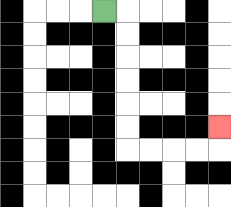{'start': '[4, 0]', 'end': '[9, 5]', 'path_directions': 'R,D,D,D,D,D,D,R,R,R,R,U', 'path_coordinates': '[[4, 0], [5, 0], [5, 1], [5, 2], [5, 3], [5, 4], [5, 5], [5, 6], [6, 6], [7, 6], [8, 6], [9, 6], [9, 5]]'}